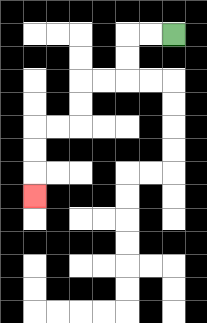{'start': '[7, 1]', 'end': '[1, 8]', 'path_directions': 'L,L,D,D,L,L,D,D,L,L,D,D,D', 'path_coordinates': '[[7, 1], [6, 1], [5, 1], [5, 2], [5, 3], [4, 3], [3, 3], [3, 4], [3, 5], [2, 5], [1, 5], [1, 6], [1, 7], [1, 8]]'}